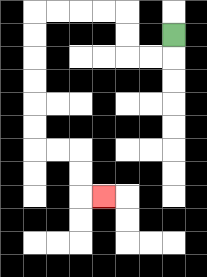{'start': '[7, 1]', 'end': '[4, 8]', 'path_directions': 'D,L,L,U,U,L,L,L,L,D,D,D,D,D,D,R,R,D,D,R', 'path_coordinates': '[[7, 1], [7, 2], [6, 2], [5, 2], [5, 1], [5, 0], [4, 0], [3, 0], [2, 0], [1, 0], [1, 1], [1, 2], [1, 3], [1, 4], [1, 5], [1, 6], [2, 6], [3, 6], [3, 7], [3, 8], [4, 8]]'}